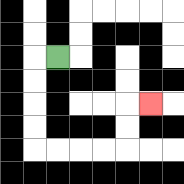{'start': '[2, 2]', 'end': '[6, 4]', 'path_directions': 'L,D,D,D,D,R,R,R,R,U,U,R', 'path_coordinates': '[[2, 2], [1, 2], [1, 3], [1, 4], [1, 5], [1, 6], [2, 6], [3, 6], [4, 6], [5, 6], [5, 5], [5, 4], [6, 4]]'}